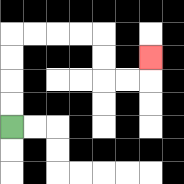{'start': '[0, 5]', 'end': '[6, 2]', 'path_directions': 'U,U,U,U,R,R,R,R,D,D,R,R,U', 'path_coordinates': '[[0, 5], [0, 4], [0, 3], [0, 2], [0, 1], [1, 1], [2, 1], [3, 1], [4, 1], [4, 2], [4, 3], [5, 3], [6, 3], [6, 2]]'}